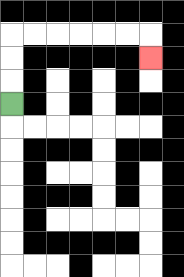{'start': '[0, 4]', 'end': '[6, 2]', 'path_directions': 'U,U,U,R,R,R,R,R,R,D', 'path_coordinates': '[[0, 4], [0, 3], [0, 2], [0, 1], [1, 1], [2, 1], [3, 1], [4, 1], [5, 1], [6, 1], [6, 2]]'}